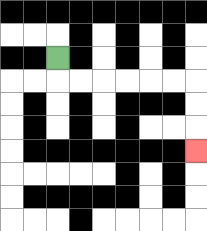{'start': '[2, 2]', 'end': '[8, 6]', 'path_directions': 'D,R,R,R,R,R,R,D,D,D', 'path_coordinates': '[[2, 2], [2, 3], [3, 3], [4, 3], [5, 3], [6, 3], [7, 3], [8, 3], [8, 4], [8, 5], [8, 6]]'}